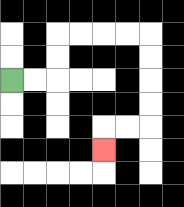{'start': '[0, 3]', 'end': '[4, 6]', 'path_directions': 'R,R,U,U,R,R,R,R,D,D,D,D,L,L,D', 'path_coordinates': '[[0, 3], [1, 3], [2, 3], [2, 2], [2, 1], [3, 1], [4, 1], [5, 1], [6, 1], [6, 2], [6, 3], [6, 4], [6, 5], [5, 5], [4, 5], [4, 6]]'}